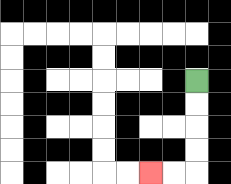{'start': '[8, 3]', 'end': '[6, 7]', 'path_directions': 'D,D,D,D,L,L', 'path_coordinates': '[[8, 3], [8, 4], [8, 5], [8, 6], [8, 7], [7, 7], [6, 7]]'}